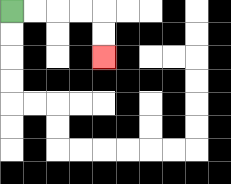{'start': '[0, 0]', 'end': '[4, 2]', 'path_directions': 'R,R,R,R,D,D', 'path_coordinates': '[[0, 0], [1, 0], [2, 0], [3, 0], [4, 0], [4, 1], [4, 2]]'}